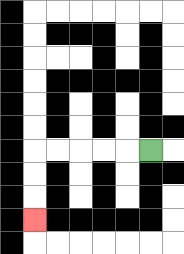{'start': '[6, 6]', 'end': '[1, 9]', 'path_directions': 'L,L,L,L,L,D,D,D', 'path_coordinates': '[[6, 6], [5, 6], [4, 6], [3, 6], [2, 6], [1, 6], [1, 7], [1, 8], [1, 9]]'}